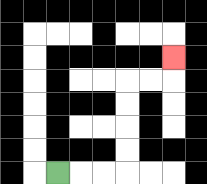{'start': '[2, 7]', 'end': '[7, 2]', 'path_directions': 'R,R,R,U,U,U,U,R,R,U', 'path_coordinates': '[[2, 7], [3, 7], [4, 7], [5, 7], [5, 6], [5, 5], [5, 4], [5, 3], [6, 3], [7, 3], [7, 2]]'}